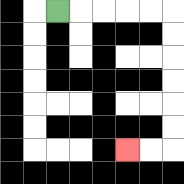{'start': '[2, 0]', 'end': '[5, 6]', 'path_directions': 'R,R,R,R,R,D,D,D,D,D,D,L,L', 'path_coordinates': '[[2, 0], [3, 0], [4, 0], [5, 0], [6, 0], [7, 0], [7, 1], [7, 2], [7, 3], [7, 4], [7, 5], [7, 6], [6, 6], [5, 6]]'}